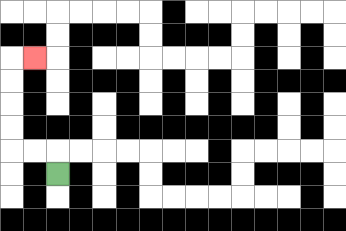{'start': '[2, 7]', 'end': '[1, 2]', 'path_directions': 'U,L,L,U,U,U,U,R', 'path_coordinates': '[[2, 7], [2, 6], [1, 6], [0, 6], [0, 5], [0, 4], [0, 3], [0, 2], [1, 2]]'}